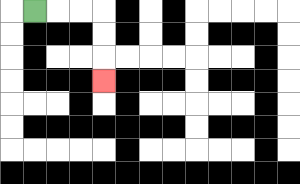{'start': '[1, 0]', 'end': '[4, 3]', 'path_directions': 'R,R,R,D,D,D', 'path_coordinates': '[[1, 0], [2, 0], [3, 0], [4, 0], [4, 1], [4, 2], [4, 3]]'}